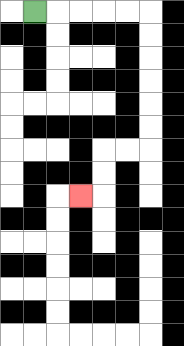{'start': '[1, 0]', 'end': '[3, 8]', 'path_directions': 'R,R,R,R,R,D,D,D,D,D,D,L,L,D,D,L', 'path_coordinates': '[[1, 0], [2, 0], [3, 0], [4, 0], [5, 0], [6, 0], [6, 1], [6, 2], [6, 3], [6, 4], [6, 5], [6, 6], [5, 6], [4, 6], [4, 7], [4, 8], [3, 8]]'}